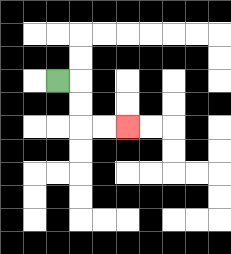{'start': '[2, 3]', 'end': '[5, 5]', 'path_directions': 'R,D,D,R,R', 'path_coordinates': '[[2, 3], [3, 3], [3, 4], [3, 5], [4, 5], [5, 5]]'}